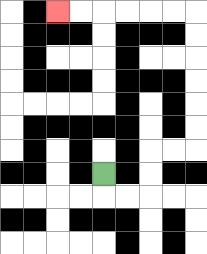{'start': '[4, 7]', 'end': '[2, 0]', 'path_directions': 'D,R,R,U,U,R,R,U,U,U,U,U,U,L,L,L,L,L,L', 'path_coordinates': '[[4, 7], [4, 8], [5, 8], [6, 8], [6, 7], [6, 6], [7, 6], [8, 6], [8, 5], [8, 4], [8, 3], [8, 2], [8, 1], [8, 0], [7, 0], [6, 0], [5, 0], [4, 0], [3, 0], [2, 0]]'}